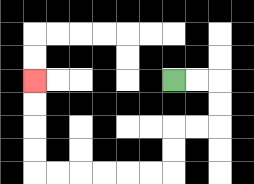{'start': '[7, 3]', 'end': '[1, 3]', 'path_directions': 'R,R,D,D,L,L,D,D,L,L,L,L,L,L,U,U,U,U', 'path_coordinates': '[[7, 3], [8, 3], [9, 3], [9, 4], [9, 5], [8, 5], [7, 5], [7, 6], [7, 7], [6, 7], [5, 7], [4, 7], [3, 7], [2, 7], [1, 7], [1, 6], [1, 5], [1, 4], [1, 3]]'}